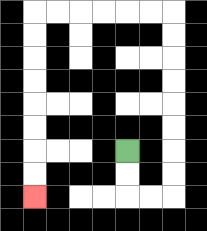{'start': '[5, 6]', 'end': '[1, 8]', 'path_directions': 'D,D,R,R,U,U,U,U,U,U,U,U,L,L,L,L,L,L,D,D,D,D,D,D,D,D', 'path_coordinates': '[[5, 6], [5, 7], [5, 8], [6, 8], [7, 8], [7, 7], [7, 6], [7, 5], [7, 4], [7, 3], [7, 2], [7, 1], [7, 0], [6, 0], [5, 0], [4, 0], [3, 0], [2, 0], [1, 0], [1, 1], [1, 2], [1, 3], [1, 4], [1, 5], [1, 6], [1, 7], [1, 8]]'}